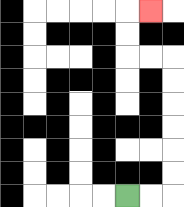{'start': '[5, 8]', 'end': '[6, 0]', 'path_directions': 'R,R,U,U,U,U,U,U,L,L,U,U,R', 'path_coordinates': '[[5, 8], [6, 8], [7, 8], [7, 7], [7, 6], [7, 5], [7, 4], [7, 3], [7, 2], [6, 2], [5, 2], [5, 1], [5, 0], [6, 0]]'}